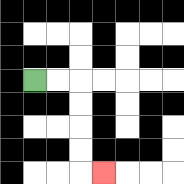{'start': '[1, 3]', 'end': '[4, 7]', 'path_directions': 'R,R,D,D,D,D,R', 'path_coordinates': '[[1, 3], [2, 3], [3, 3], [3, 4], [3, 5], [3, 6], [3, 7], [4, 7]]'}